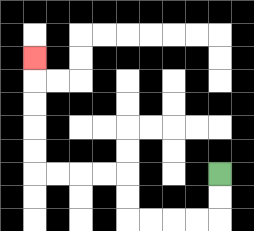{'start': '[9, 7]', 'end': '[1, 2]', 'path_directions': 'D,D,L,L,L,L,U,U,L,L,L,L,U,U,U,U,U', 'path_coordinates': '[[9, 7], [9, 8], [9, 9], [8, 9], [7, 9], [6, 9], [5, 9], [5, 8], [5, 7], [4, 7], [3, 7], [2, 7], [1, 7], [1, 6], [1, 5], [1, 4], [1, 3], [1, 2]]'}